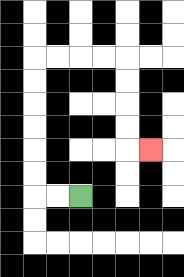{'start': '[3, 8]', 'end': '[6, 6]', 'path_directions': 'L,L,U,U,U,U,U,U,R,R,R,R,D,D,D,D,R', 'path_coordinates': '[[3, 8], [2, 8], [1, 8], [1, 7], [1, 6], [1, 5], [1, 4], [1, 3], [1, 2], [2, 2], [3, 2], [4, 2], [5, 2], [5, 3], [5, 4], [5, 5], [5, 6], [6, 6]]'}